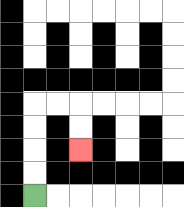{'start': '[1, 8]', 'end': '[3, 6]', 'path_directions': 'U,U,U,U,R,R,D,D', 'path_coordinates': '[[1, 8], [1, 7], [1, 6], [1, 5], [1, 4], [2, 4], [3, 4], [3, 5], [3, 6]]'}